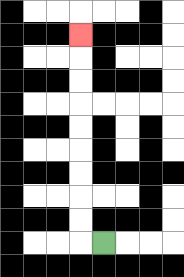{'start': '[4, 10]', 'end': '[3, 1]', 'path_directions': 'L,U,U,U,U,U,U,U,U,U', 'path_coordinates': '[[4, 10], [3, 10], [3, 9], [3, 8], [3, 7], [3, 6], [3, 5], [3, 4], [3, 3], [3, 2], [3, 1]]'}